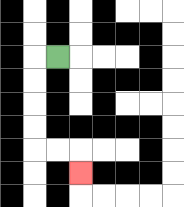{'start': '[2, 2]', 'end': '[3, 7]', 'path_directions': 'L,D,D,D,D,R,R,D', 'path_coordinates': '[[2, 2], [1, 2], [1, 3], [1, 4], [1, 5], [1, 6], [2, 6], [3, 6], [3, 7]]'}